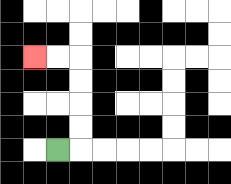{'start': '[2, 6]', 'end': '[1, 2]', 'path_directions': 'R,U,U,U,U,L,L', 'path_coordinates': '[[2, 6], [3, 6], [3, 5], [3, 4], [3, 3], [3, 2], [2, 2], [1, 2]]'}